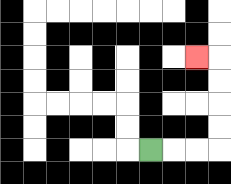{'start': '[6, 6]', 'end': '[8, 2]', 'path_directions': 'R,R,R,U,U,U,U,L', 'path_coordinates': '[[6, 6], [7, 6], [8, 6], [9, 6], [9, 5], [9, 4], [9, 3], [9, 2], [8, 2]]'}